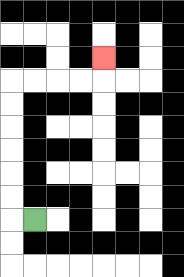{'start': '[1, 9]', 'end': '[4, 2]', 'path_directions': 'L,U,U,U,U,U,U,R,R,R,R,U', 'path_coordinates': '[[1, 9], [0, 9], [0, 8], [0, 7], [0, 6], [0, 5], [0, 4], [0, 3], [1, 3], [2, 3], [3, 3], [4, 3], [4, 2]]'}